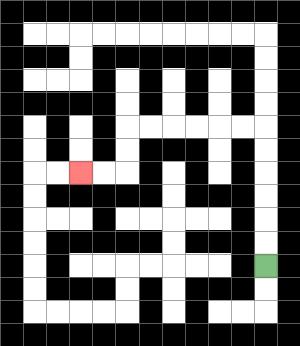{'start': '[11, 11]', 'end': '[3, 7]', 'path_directions': 'U,U,U,U,U,U,L,L,L,L,L,L,D,D,L,L', 'path_coordinates': '[[11, 11], [11, 10], [11, 9], [11, 8], [11, 7], [11, 6], [11, 5], [10, 5], [9, 5], [8, 5], [7, 5], [6, 5], [5, 5], [5, 6], [5, 7], [4, 7], [3, 7]]'}